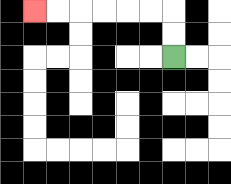{'start': '[7, 2]', 'end': '[1, 0]', 'path_directions': 'U,U,L,L,L,L,L,L', 'path_coordinates': '[[7, 2], [7, 1], [7, 0], [6, 0], [5, 0], [4, 0], [3, 0], [2, 0], [1, 0]]'}